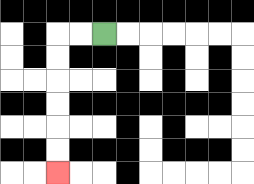{'start': '[4, 1]', 'end': '[2, 7]', 'path_directions': 'L,L,D,D,D,D,D,D', 'path_coordinates': '[[4, 1], [3, 1], [2, 1], [2, 2], [2, 3], [2, 4], [2, 5], [2, 6], [2, 7]]'}